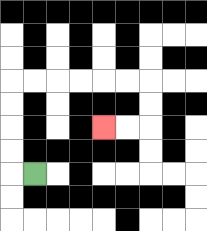{'start': '[1, 7]', 'end': '[4, 5]', 'path_directions': 'L,U,U,U,U,R,R,R,R,R,R,D,D,L,L', 'path_coordinates': '[[1, 7], [0, 7], [0, 6], [0, 5], [0, 4], [0, 3], [1, 3], [2, 3], [3, 3], [4, 3], [5, 3], [6, 3], [6, 4], [6, 5], [5, 5], [4, 5]]'}